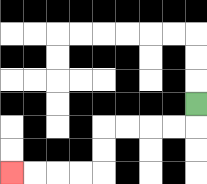{'start': '[8, 4]', 'end': '[0, 7]', 'path_directions': 'D,L,L,L,L,D,D,L,L,L,L', 'path_coordinates': '[[8, 4], [8, 5], [7, 5], [6, 5], [5, 5], [4, 5], [4, 6], [4, 7], [3, 7], [2, 7], [1, 7], [0, 7]]'}